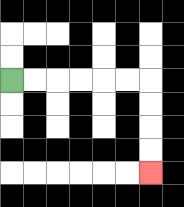{'start': '[0, 3]', 'end': '[6, 7]', 'path_directions': 'R,R,R,R,R,R,D,D,D,D', 'path_coordinates': '[[0, 3], [1, 3], [2, 3], [3, 3], [4, 3], [5, 3], [6, 3], [6, 4], [6, 5], [6, 6], [6, 7]]'}